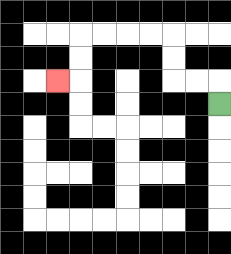{'start': '[9, 4]', 'end': '[2, 3]', 'path_directions': 'U,L,L,U,U,L,L,L,L,D,D,L', 'path_coordinates': '[[9, 4], [9, 3], [8, 3], [7, 3], [7, 2], [7, 1], [6, 1], [5, 1], [4, 1], [3, 1], [3, 2], [3, 3], [2, 3]]'}